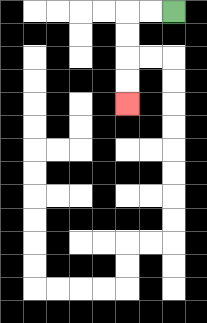{'start': '[7, 0]', 'end': '[5, 4]', 'path_directions': 'L,L,D,D,D,D', 'path_coordinates': '[[7, 0], [6, 0], [5, 0], [5, 1], [5, 2], [5, 3], [5, 4]]'}